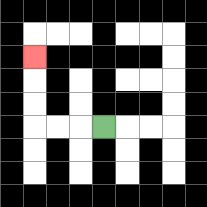{'start': '[4, 5]', 'end': '[1, 2]', 'path_directions': 'L,L,L,U,U,U', 'path_coordinates': '[[4, 5], [3, 5], [2, 5], [1, 5], [1, 4], [1, 3], [1, 2]]'}